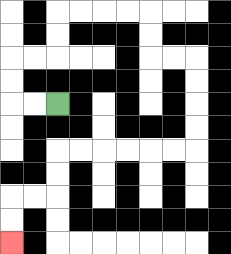{'start': '[2, 4]', 'end': '[0, 10]', 'path_directions': 'L,L,U,U,R,R,U,U,R,R,R,R,D,D,R,R,D,D,D,D,L,L,L,L,L,L,D,D,L,L,D,D', 'path_coordinates': '[[2, 4], [1, 4], [0, 4], [0, 3], [0, 2], [1, 2], [2, 2], [2, 1], [2, 0], [3, 0], [4, 0], [5, 0], [6, 0], [6, 1], [6, 2], [7, 2], [8, 2], [8, 3], [8, 4], [8, 5], [8, 6], [7, 6], [6, 6], [5, 6], [4, 6], [3, 6], [2, 6], [2, 7], [2, 8], [1, 8], [0, 8], [0, 9], [0, 10]]'}